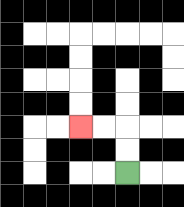{'start': '[5, 7]', 'end': '[3, 5]', 'path_directions': 'U,U,L,L', 'path_coordinates': '[[5, 7], [5, 6], [5, 5], [4, 5], [3, 5]]'}